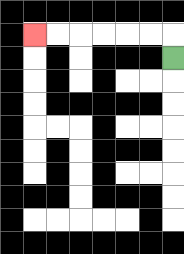{'start': '[7, 2]', 'end': '[1, 1]', 'path_directions': 'U,L,L,L,L,L,L', 'path_coordinates': '[[7, 2], [7, 1], [6, 1], [5, 1], [4, 1], [3, 1], [2, 1], [1, 1]]'}